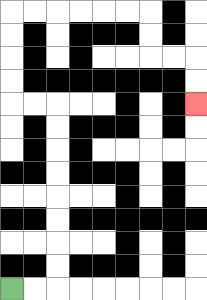{'start': '[0, 12]', 'end': '[8, 4]', 'path_directions': 'R,R,U,U,U,U,U,U,U,U,L,L,U,U,U,U,R,R,R,R,R,R,D,D,R,R,D,D', 'path_coordinates': '[[0, 12], [1, 12], [2, 12], [2, 11], [2, 10], [2, 9], [2, 8], [2, 7], [2, 6], [2, 5], [2, 4], [1, 4], [0, 4], [0, 3], [0, 2], [0, 1], [0, 0], [1, 0], [2, 0], [3, 0], [4, 0], [5, 0], [6, 0], [6, 1], [6, 2], [7, 2], [8, 2], [8, 3], [8, 4]]'}